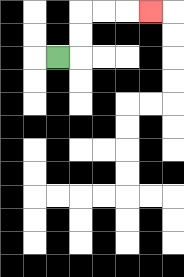{'start': '[2, 2]', 'end': '[6, 0]', 'path_directions': 'R,U,U,R,R,R', 'path_coordinates': '[[2, 2], [3, 2], [3, 1], [3, 0], [4, 0], [5, 0], [6, 0]]'}